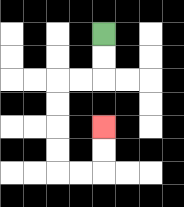{'start': '[4, 1]', 'end': '[4, 5]', 'path_directions': 'D,D,L,L,D,D,D,D,R,R,U,U', 'path_coordinates': '[[4, 1], [4, 2], [4, 3], [3, 3], [2, 3], [2, 4], [2, 5], [2, 6], [2, 7], [3, 7], [4, 7], [4, 6], [4, 5]]'}